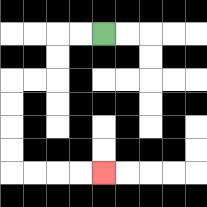{'start': '[4, 1]', 'end': '[4, 7]', 'path_directions': 'L,L,D,D,L,L,D,D,D,D,R,R,R,R', 'path_coordinates': '[[4, 1], [3, 1], [2, 1], [2, 2], [2, 3], [1, 3], [0, 3], [0, 4], [0, 5], [0, 6], [0, 7], [1, 7], [2, 7], [3, 7], [4, 7]]'}